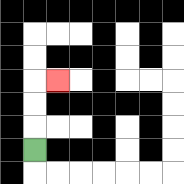{'start': '[1, 6]', 'end': '[2, 3]', 'path_directions': 'U,U,U,R', 'path_coordinates': '[[1, 6], [1, 5], [1, 4], [1, 3], [2, 3]]'}